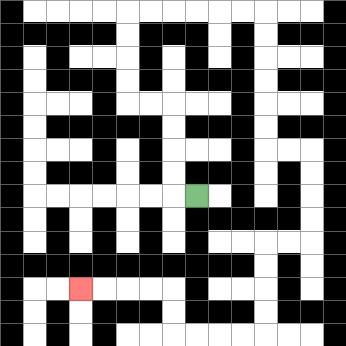{'start': '[8, 8]', 'end': '[3, 12]', 'path_directions': 'L,U,U,U,U,L,L,U,U,U,U,R,R,R,R,R,R,D,D,D,D,D,D,R,R,D,D,D,D,L,L,D,D,D,D,L,L,L,L,U,U,L,L,L,L', 'path_coordinates': '[[8, 8], [7, 8], [7, 7], [7, 6], [7, 5], [7, 4], [6, 4], [5, 4], [5, 3], [5, 2], [5, 1], [5, 0], [6, 0], [7, 0], [8, 0], [9, 0], [10, 0], [11, 0], [11, 1], [11, 2], [11, 3], [11, 4], [11, 5], [11, 6], [12, 6], [13, 6], [13, 7], [13, 8], [13, 9], [13, 10], [12, 10], [11, 10], [11, 11], [11, 12], [11, 13], [11, 14], [10, 14], [9, 14], [8, 14], [7, 14], [7, 13], [7, 12], [6, 12], [5, 12], [4, 12], [3, 12]]'}